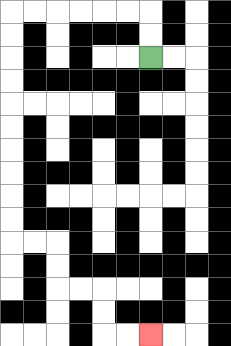{'start': '[6, 2]', 'end': '[6, 14]', 'path_directions': 'U,U,L,L,L,L,L,L,D,D,D,D,D,D,D,D,D,D,R,R,D,D,R,R,D,D,R,R', 'path_coordinates': '[[6, 2], [6, 1], [6, 0], [5, 0], [4, 0], [3, 0], [2, 0], [1, 0], [0, 0], [0, 1], [0, 2], [0, 3], [0, 4], [0, 5], [0, 6], [0, 7], [0, 8], [0, 9], [0, 10], [1, 10], [2, 10], [2, 11], [2, 12], [3, 12], [4, 12], [4, 13], [4, 14], [5, 14], [6, 14]]'}